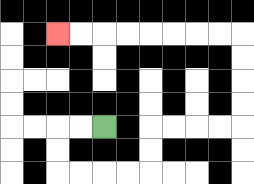{'start': '[4, 5]', 'end': '[2, 1]', 'path_directions': 'L,L,D,D,R,R,R,R,U,U,R,R,R,R,U,U,U,U,L,L,L,L,L,L,L,L', 'path_coordinates': '[[4, 5], [3, 5], [2, 5], [2, 6], [2, 7], [3, 7], [4, 7], [5, 7], [6, 7], [6, 6], [6, 5], [7, 5], [8, 5], [9, 5], [10, 5], [10, 4], [10, 3], [10, 2], [10, 1], [9, 1], [8, 1], [7, 1], [6, 1], [5, 1], [4, 1], [3, 1], [2, 1]]'}